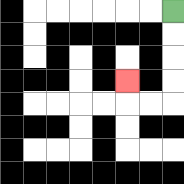{'start': '[7, 0]', 'end': '[5, 3]', 'path_directions': 'D,D,D,D,L,L,U', 'path_coordinates': '[[7, 0], [7, 1], [7, 2], [7, 3], [7, 4], [6, 4], [5, 4], [5, 3]]'}